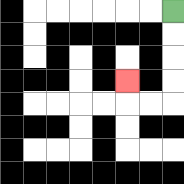{'start': '[7, 0]', 'end': '[5, 3]', 'path_directions': 'D,D,D,D,L,L,U', 'path_coordinates': '[[7, 0], [7, 1], [7, 2], [7, 3], [7, 4], [6, 4], [5, 4], [5, 3]]'}